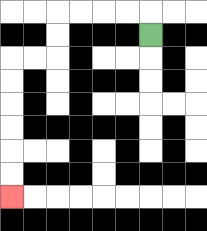{'start': '[6, 1]', 'end': '[0, 8]', 'path_directions': 'U,L,L,L,L,D,D,L,L,D,D,D,D,D,D', 'path_coordinates': '[[6, 1], [6, 0], [5, 0], [4, 0], [3, 0], [2, 0], [2, 1], [2, 2], [1, 2], [0, 2], [0, 3], [0, 4], [0, 5], [0, 6], [0, 7], [0, 8]]'}